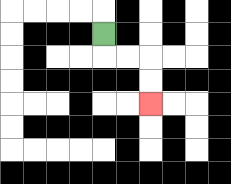{'start': '[4, 1]', 'end': '[6, 4]', 'path_directions': 'D,R,R,D,D', 'path_coordinates': '[[4, 1], [4, 2], [5, 2], [6, 2], [6, 3], [6, 4]]'}